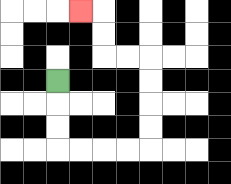{'start': '[2, 3]', 'end': '[3, 0]', 'path_directions': 'D,D,D,R,R,R,R,U,U,U,U,L,L,U,U,L', 'path_coordinates': '[[2, 3], [2, 4], [2, 5], [2, 6], [3, 6], [4, 6], [5, 6], [6, 6], [6, 5], [6, 4], [6, 3], [6, 2], [5, 2], [4, 2], [4, 1], [4, 0], [3, 0]]'}